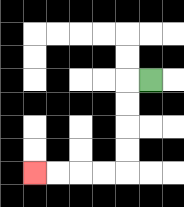{'start': '[6, 3]', 'end': '[1, 7]', 'path_directions': 'L,D,D,D,D,L,L,L,L', 'path_coordinates': '[[6, 3], [5, 3], [5, 4], [5, 5], [5, 6], [5, 7], [4, 7], [3, 7], [2, 7], [1, 7]]'}